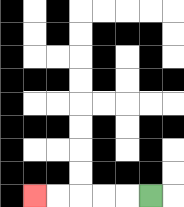{'start': '[6, 8]', 'end': '[1, 8]', 'path_directions': 'L,L,L,L,L', 'path_coordinates': '[[6, 8], [5, 8], [4, 8], [3, 8], [2, 8], [1, 8]]'}